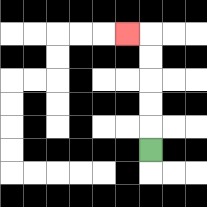{'start': '[6, 6]', 'end': '[5, 1]', 'path_directions': 'U,U,U,U,U,L', 'path_coordinates': '[[6, 6], [6, 5], [6, 4], [6, 3], [6, 2], [6, 1], [5, 1]]'}